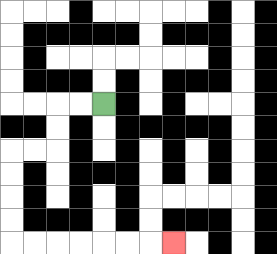{'start': '[4, 4]', 'end': '[7, 10]', 'path_directions': 'L,L,D,D,L,L,D,D,D,D,R,R,R,R,R,R,R', 'path_coordinates': '[[4, 4], [3, 4], [2, 4], [2, 5], [2, 6], [1, 6], [0, 6], [0, 7], [0, 8], [0, 9], [0, 10], [1, 10], [2, 10], [3, 10], [4, 10], [5, 10], [6, 10], [7, 10]]'}